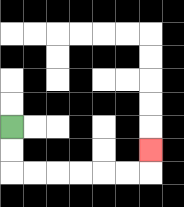{'start': '[0, 5]', 'end': '[6, 6]', 'path_directions': 'D,D,R,R,R,R,R,R,U', 'path_coordinates': '[[0, 5], [0, 6], [0, 7], [1, 7], [2, 7], [3, 7], [4, 7], [5, 7], [6, 7], [6, 6]]'}